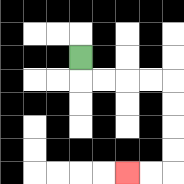{'start': '[3, 2]', 'end': '[5, 7]', 'path_directions': 'D,R,R,R,R,D,D,D,D,L,L', 'path_coordinates': '[[3, 2], [3, 3], [4, 3], [5, 3], [6, 3], [7, 3], [7, 4], [7, 5], [7, 6], [7, 7], [6, 7], [5, 7]]'}